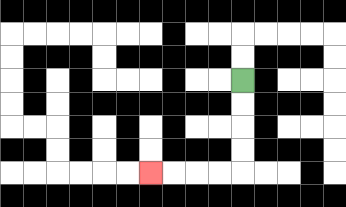{'start': '[10, 3]', 'end': '[6, 7]', 'path_directions': 'D,D,D,D,L,L,L,L', 'path_coordinates': '[[10, 3], [10, 4], [10, 5], [10, 6], [10, 7], [9, 7], [8, 7], [7, 7], [6, 7]]'}